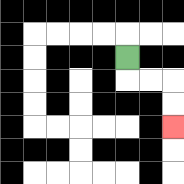{'start': '[5, 2]', 'end': '[7, 5]', 'path_directions': 'D,R,R,D,D', 'path_coordinates': '[[5, 2], [5, 3], [6, 3], [7, 3], [7, 4], [7, 5]]'}